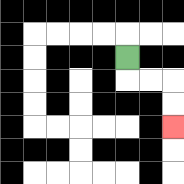{'start': '[5, 2]', 'end': '[7, 5]', 'path_directions': 'D,R,R,D,D', 'path_coordinates': '[[5, 2], [5, 3], [6, 3], [7, 3], [7, 4], [7, 5]]'}